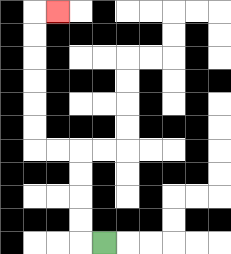{'start': '[4, 10]', 'end': '[2, 0]', 'path_directions': 'L,U,U,U,U,L,L,U,U,U,U,U,U,R', 'path_coordinates': '[[4, 10], [3, 10], [3, 9], [3, 8], [3, 7], [3, 6], [2, 6], [1, 6], [1, 5], [1, 4], [1, 3], [1, 2], [1, 1], [1, 0], [2, 0]]'}